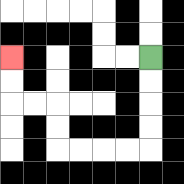{'start': '[6, 2]', 'end': '[0, 2]', 'path_directions': 'D,D,D,D,L,L,L,L,U,U,L,L,U,U', 'path_coordinates': '[[6, 2], [6, 3], [6, 4], [6, 5], [6, 6], [5, 6], [4, 6], [3, 6], [2, 6], [2, 5], [2, 4], [1, 4], [0, 4], [0, 3], [0, 2]]'}